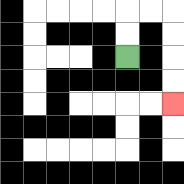{'start': '[5, 2]', 'end': '[7, 4]', 'path_directions': 'U,U,R,R,D,D,D,D', 'path_coordinates': '[[5, 2], [5, 1], [5, 0], [6, 0], [7, 0], [7, 1], [7, 2], [7, 3], [7, 4]]'}